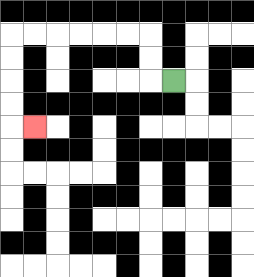{'start': '[7, 3]', 'end': '[1, 5]', 'path_directions': 'L,U,U,L,L,L,L,L,L,D,D,D,D,R', 'path_coordinates': '[[7, 3], [6, 3], [6, 2], [6, 1], [5, 1], [4, 1], [3, 1], [2, 1], [1, 1], [0, 1], [0, 2], [0, 3], [0, 4], [0, 5], [1, 5]]'}